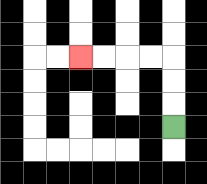{'start': '[7, 5]', 'end': '[3, 2]', 'path_directions': 'U,U,U,L,L,L,L', 'path_coordinates': '[[7, 5], [7, 4], [7, 3], [7, 2], [6, 2], [5, 2], [4, 2], [3, 2]]'}